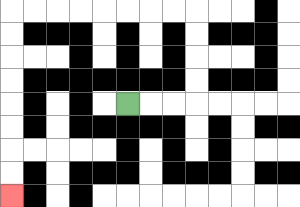{'start': '[5, 4]', 'end': '[0, 8]', 'path_directions': 'R,R,R,U,U,U,U,L,L,L,L,L,L,L,L,D,D,D,D,D,D,D,D', 'path_coordinates': '[[5, 4], [6, 4], [7, 4], [8, 4], [8, 3], [8, 2], [8, 1], [8, 0], [7, 0], [6, 0], [5, 0], [4, 0], [3, 0], [2, 0], [1, 0], [0, 0], [0, 1], [0, 2], [0, 3], [0, 4], [0, 5], [0, 6], [0, 7], [0, 8]]'}